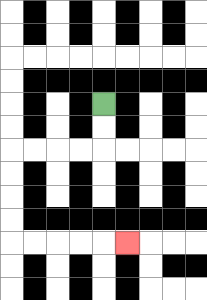{'start': '[4, 4]', 'end': '[5, 10]', 'path_directions': 'D,D,L,L,L,L,D,D,D,D,R,R,R,R,R', 'path_coordinates': '[[4, 4], [4, 5], [4, 6], [3, 6], [2, 6], [1, 6], [0, 6], [0, 7], [0, 8], [0, 9], [0, 10], [1, 10], [2, 10], [3, 10], [4, 10], [5, 10]]'}